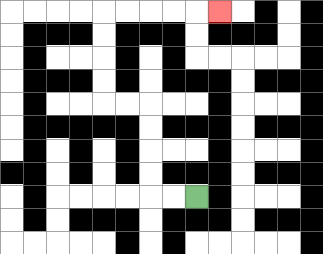{'start': '[8, 8]', 'end': '[9, 0]', 'path_directions': 'L,L,U,U,U,U,L,L,U,U,U,U,R,R,R,R,R', 'path_coordinates': '[[8, 8], [7, 8], [6, 8], [6, 7], [6, 6], [6, 5], [6, 4], [5, 4], [4, 4], [4, 3], [4, 2], [4, 1], [4, 0], [5, 0], [6, 0], [7, 0], [8, 0], [9, 0]]'}